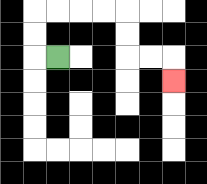{'start': '[2, 2]', 'end': '[7, 3]', 'path_directions': 'L,U,U,R,R,R,R,D,D,R,R,D', 'path_coordinates': '[[2, 2], [1, 2], [1, 1], [1, 0], [2, 0], [3, 0], [4, 0], [5, 0], [5, 1], [5, 2], [6, 2], [7, 2], [7, 3]]'}